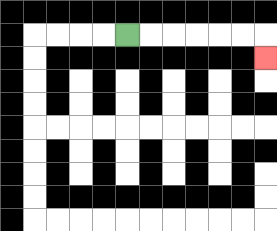{'start': '[5, 1]', 'end': '[11, 2]', 'path_directions': 'R,R,R,R,R,R,D', 'path_coordinates': '[[5, 1], [6, 1], [7, 1], [8, 1], [9, 1], [10, 1], [11, 1], [11, 2]]'}